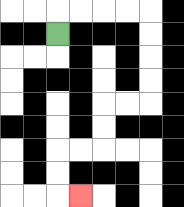{'start': '[2, 1]', 'end': '[3, 8]', 'path_directions': 'U,R,R,R,R,D,D,D,D,L,L,D,D,L,L,D,D,R', 'path_coordinates': '[[2, 1], [2, 0], [3, 0], [4, 0], [5, 0], [6, 0], [6, 1], [6, 2], [6, 3], [6, 4], [5, 4], [4, 4], [4, 5], [4, 6], [3, 6], [2, 6], [2, 7], [2, 8], [3, 8]]'}